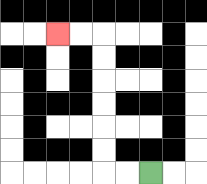{'start': '[6, 7]', 'end': '[2, 1]', 'path_directions': 'L,L,U,U,U,U,U,U,L,L', 'path_coordinates': '[[6, 7], [5, 7], [4, 7], [4, 6], [4, 5], [4, 4], [4, 3], [4, 2], [4, 1], [3, 1], [2, 1]]'}